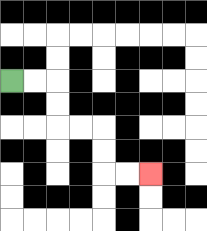{'start': '[0, 3]', 'end': '[6, 7]', 'path_directions': 'R,R,D,D,R,R,D,D,R,R', 'path_coordinates': '[[0, 3], [1, 3], [2, 3], [2, 4], [2, 5], [3, 5], [4, 5], [4, 6], [4, 7], [5, 7], [6, 7]]'}